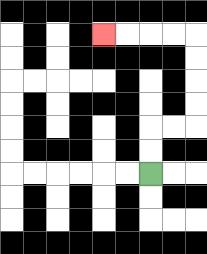{'start': '[6, 7]', 'end': '[4, 1]', 'path_directions': 'U,U,R,R,U,U,U,U,L,L,L,L', 'path_coordinates': '[[6, 7], [6, 6], [6, 5], [7, 5], [8, 5], [8, 4], [8, 3], [8, 2], [8, 1], [7, 1], [6, 1], [5, 1], [4, 1]]'}